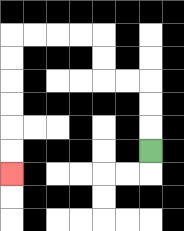{'start': '[6, 6]', 'end': '[0, 7]', 'path_directions': 'U,U,U,L,L,U,U,L,L,L,L,D,D,D,D,D,D', 'path_coordinates': '[[6, 6], [6, 5], [6, 4], [6, 3], [5, 3], [4, 3], [4, 2], [4, 1], [3, 1], [2, 1], [1, 1], [0, 1], [0, 2], [0, 3], [0, 4], [0, 5], [0, 6], [0, 7]]'}